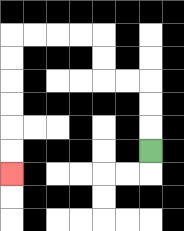{'start': '[6, 6]', 'end': '[0, 7]', 'path_directions': 'U,U,U,L,L,U,U,L,L,L,L,D,D,D,D,D,D', 'path_coordinates': '[[6, 6], [6, 5], [6, 4], [6, 3], [5, 3], [4, 3], [4, 2], [4, 1], [3, 1], [2, 1], [1, 1], [0, 1], [0, 2], [0, 3], [0, 4], [0, 5], [0, 6], [0, 7]]'}